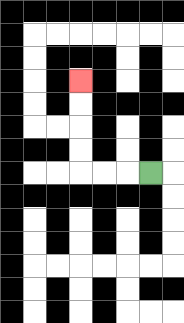{'start': '[6, 7]', 'end': '[3, 3]', 'path_directions': 'L,L,L,U,U,U,U', 'path_coordinates': '[[6, 7], [5, 7], [4, 7], [3, 7], [3, 6], [3, 5], [3, 4], [3, 3]]'}